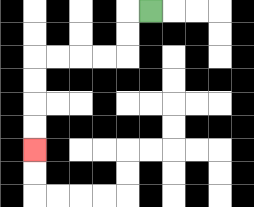{'start': '[6, 0]', 'end': '[1, 6]', 'path_directions': 'L,D,D,L,L,L,L,D,D,D,D', 'path_coordinates': '[[6, 0], [5, 0], [5, 1], [5, 2], [4, 2], [3, 2], [2, 2], [1, 2], [1, 3], [1, 4], [1, 5], [1, 6]]'}